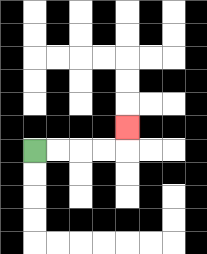{'start': '[1, 6]', 'end': '[5, 5]', 'path_directions': 'R,R,R,R,U', 'path_coordinates': '[[1, 6], [2, 6], [3, 6], [4, 6], [5, 6], [5, 5]]'}